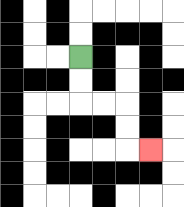{'start': '[3, 2]', 'end': '[6, 6]', 'path_directions': 'D,D,R,R,D,D,R', 'path_coordinates': '[[3, 2], [3, 3], [3, 4], [4, 4], [5, 4], [5, 5], [5, 6], [6, 6]]'}